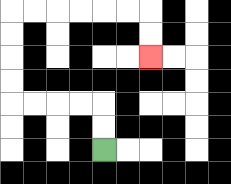{'start': '[4, 6]', 'end': '[6, 2]', 'path_directions': 'U,U,L,L,L,L,U,U,U,U,R,R,R,R,R,R,D,D', 'path_coordinates': '[[4, 6], [4, 5], [4, 4], [3, 4], [2, 4], [1, 4], [0, 4], [0, 3], [0, 2], [0, 1], [0, 0], [1, 0], [2, 0], [3, 0], [4, 0], [5, 0], [6, 0], [6, 1], [6, 2]]'}